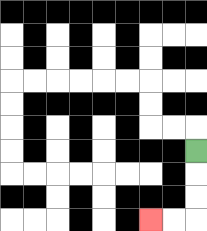{'start': '[8, 6]', 'end': '[6, 9]', 'path_directions': 'D,D,D,L,L', 'path_coordinates': '[[8, 6], [8, 7], [8, 8], [8, 9], [7, 9], [6, 9]]'}